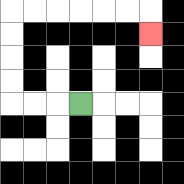{'start': '[3, 4]', 'end': '[6, 1]', 'path_directions': 'L,L,L,U,U,U,U,R,R,R,R,R,R,D', 'path_coordinates': '[[3, 4], [2, 4], [1, 4], [0, 4], [0, 3], [0, 2], [0, 1], [0, 0], [1, 0], [2, 0], [3, 0], [4, 0], [5, 0], [6, 0], [6, 1]]'}